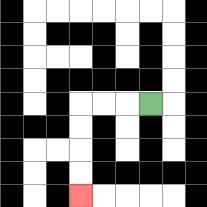{'start': '[6, 4]', 'end': '[3, 8]', 'path_directions': 'L,L,L,D,D,D,D', 'path_coordinates': '[[6, 4], [5, 4], [4, 4], [3, 4], [3, 5], [3, 6], [3, 7], [3, 8]]'}